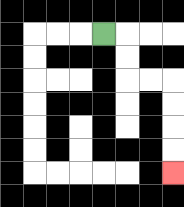{'start': '[4, 1]', 'end': '[7, 7]', 'path_directions': 'R,D,D,R,R,D,D,D,D', 'path_coordinates': '[[4, 1], [5, 1], [5, 2], [5, 3], [6, 3], [7, 3], [7, 4], [7, 5], [7, 6], [7, 7]]'}